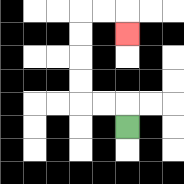{'start': '[5, 5]', 'end': '[5, 1]', 'path_directions': 'U,L,L,U,U,U,U,R,R,D', 'path_coordinates': '[[5, 5], [5, 4], [4, 4], [3, 4], [3, 3], [3, 2], [3, 1], [3, 0], [4, 0], [5, 0], [5, 1]]'}